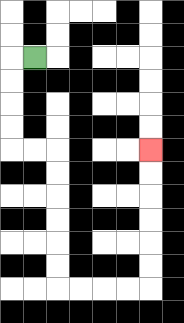{'start': '[1, 2]', 'end': '[6, 6]', 'path_directions': 'L,D,D,D,D,R,R,D,D,D,D,D,D,R,R,R,R,U,U,U,U,U,U', 'path_coordinates': '[[1, 2], [0, 2], [0, 3], [0, 4], [0, 5], [0, 6], [1, 6], [2, 6], [2, 7], [2, 8], [2, 9], [2, 10], [2, 11], [2, 12], [3, 12], [4, 12], [5, 12], [6, 12], [6, 11], [6, 10], [6, 9], [6, 8], [6, 7], [6, 6]]'}